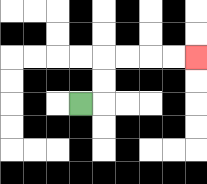{'start': '[3, 4]', 'end': '[8, 2]', 'path_directions': 'R,U,U,R,R,R,R', 'path_coordinates': '[[3, 4], [4, 4], [4, 3], [4, 2], [5, 2], [6, 2], [7, 2], [8, 2]]'}